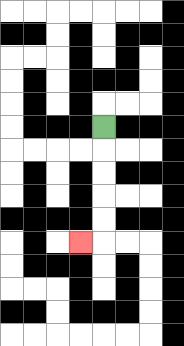{'start': '[4, 5]', 'end': '[3, 10]', 'path_directions': 'D,D,D,D,D,L', 'path_coordinates': '[[4, 5], [4, 6], [4, 7], [4, 8], [4, 9], [4, 10], [3, 10]]'}